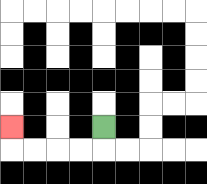{'start': '[4, 5]', 'end': '[0, 5]', 'path_directions': 'D,L,L,L,L,U', 'path_coordinates': '[[4, 5], [4, 6], [3, 6], [2, 6], [1, 6], [0, 6], [0, 5]]'}